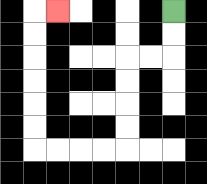{'start': '[7, 0]', 'end': '[2, 0]', 'path_directions': 'D,D,L,L,D,D,D,D,L,L,L,L,U,U,U,U,U,U,R', 'path_coordinates': '[[7, 0], [7, 1], [7, 2], [6, 2], [5, 2], [5, 3], [5, 4], [5, 5], [5, 6], [4, 6], [3, 6], [2, 6], [1, 6], [1, 5], [1, 4], [1, 3], [1, 2], [1, 1], [1, 0], [2, 0]]'}